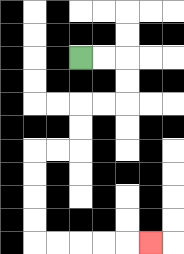{'start': '[3, 2]', 'end': '[6, 10]', 'path_directions': 'R,R,D,D,L,L,D,D,L,L,D,D,D,D,R,R,R,R,R', 'path_coordinates': '[[3, 2], [4, 2], [5, 2], [5, 3], [5, 4], [4, 4], [3, 4], [3, 5], [3, 6], [2, 6], [1, 6], [1, 7], [1, 8], [1, 9], [1, 10], [2, 10], [3, 10], [4, 10], [5, 10], [6, 10]]'}